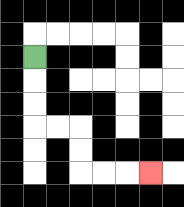{'start': '[1, 2]', 'end': '[6, 7]', 'path_directions': 'D,D,D,R,R,D,D,R,R,R', 'path_coordinates': '[[1, 2], [1, 3], [1, 4], [1, 5], [2, 5], [3, 5], [3, 6], [3, 7], [4, 7], [5, 7], [6, 7]]'}